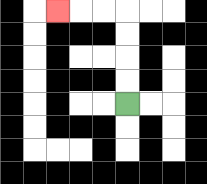{'start': '[5, 4]', 'end': '[2, 0]', 'path_directions': 'U,U,U,U,L,L,L', 'path_coordinates': '[[5, 4], [5, 3], [5, 2], [5, 1], [5, 0], [4, 0], [3, 0], [2, 0]]'}